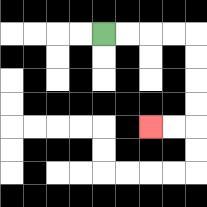{'start': '[4, 1]', 'end': '[6, 5]', 'path_directions': 'R,R,R,R,D,D,D,D,L,L', 'path_coordinates': '[[4, 1], [5, 1], [6, 1], [7, 1], [8, 1], [8, 2], [8, 3], [8, 4], [8, 5], [7, 5], [6, 5]]'}